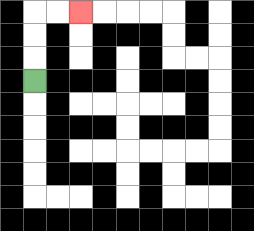{'start': '[1, 3]', 'end': '[3, 0]', 'path_directions': 'U,U,U,R,R', 'path_coordinates': '[[1, 3], [1, 2], [1, 1], [1, 0], [2, 0], [3, 0]]'}